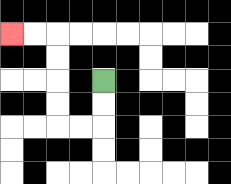{'start': '[4, 3]', 'end': '[0, 1]', 'path_directions': 'D,D,L,L,U,U,U,U,L,L', 'path_coordinates': '[[4, 3], [4, 4], [4, 5], [3, 5], [2, 5], [2, 4], [2, 3], [2, 2], [2, 1], [1, 1], [0, 1]]'}